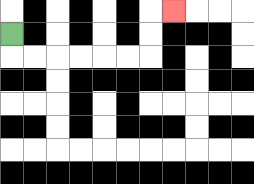{'start': '[0, 1]', 'end': '[7, 0]', 'path_directions': 'D,R,R,R,R,R,R,U,U,R', 'path_coordinates': '[[0, 1], [0, 2], [1, 2], [2, 2], [3, 2], [4, 2], [5, 2], [6, 2], [6, 1], [6, 0], [7, 0]]'}